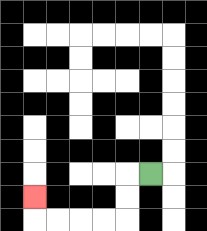{'start': '[6, 7]', 'end': '[1, 8]', 'path_directions': 'L,D,D,L,L,L,L,U', 'path_coordinates': '[[6, 7], [5, 7], [5, 8], [5, 9], [4, 9], [3, 9], [2, 9], [1, 9], [1, 8]]'}